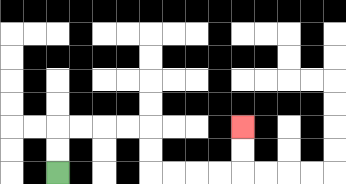{'start': '[2, 7]', 'end': '[10, 5]', 'path_directions': 'U,U,R,R,R,R,D,D,R,R,R,R,U,U', 'path_coordinates': '[[2, 7], [2, 6], [2, 5], [3, 5], [4, 5], [5, 5], [6, 5], [6, 6], [6, 7], [7, 7], [8, 7], [9, 7], [10, 7], [10, 6], [10, 5]]'}